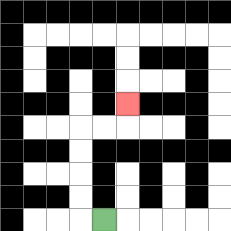{'start': '[4, 9]', 'end': '[5, 4]', 'path_directions': 'L,U,U,U,U,R,R,U', 'path_coordinates': '[[4, 9], [3, 9], [3, 8], [3, 7], [3, 6], [3, 5], [4, 5], [5, 5], [5, 4]]'}